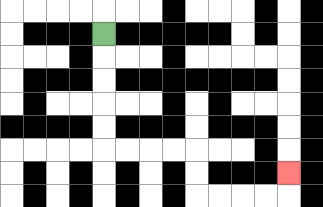{'start': '[4, 1]', 'end': '[12, 7]', 'path_directions': 'D,D,D,D,D,R,R,R,R,D,D,R,R,R,R,U', 'path_coordinates': '[[4, 1], [4, 2], [4, 3], [4, 4], [4, 5], [4, 6], [5, 6], [6, 6], [7, 6], [8, 6], [8, 7], [8, 8], [9, 8], [10, 8], [11, 8], [12, 8], [12, 7]]'}